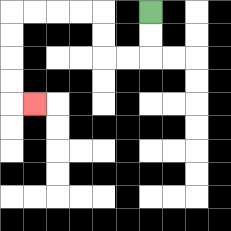{'start': '[6, 0]', 'end': '[1, 4]', 'path_directions': 'D,D,L,L,U,U,L,L,L,L,D,D,D,D,R', 'path_coordinates': '[[6, 0], [6, 1], [6, 2], [5, 2], [4, 2], [4, 1], [4, 0], [3, 0], [2, 0], [1, 0], [0, 0], [0, 1], [0, 2], [0, 3], [0, 4], [1, 4]]'}